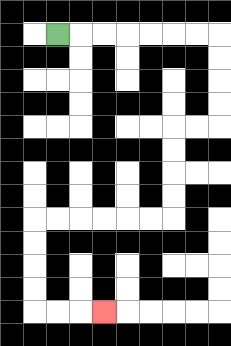{'start': '[2, 1]', 'end': '[4, 13]', 'path_directions': 'R,R,R,R,R,R,R,D,D,D,D,L,L,D,D,D,D,L,L,L,L,L,L,D,D,D,D,R,R,R', 'path_coordinates': '[[2, 1], [3, 1], [4, 1], [5, 1], [6, 1], [7, 1], [8, 1], [9, 1], [9, 2], [9, 3], [9, 4], [9, 5], [8, 5], [7, 5], [7, 6], [7, 7], [7, 8], [7, 9], [6, 9], [5, 9], [4, 9], [3, 9], [2, 9], [1, 9], [1, 10], [1, 11], [1, 12], [1, 13], [2, 13], [3, 13], [4, 13]]'}